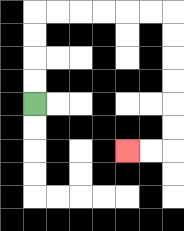{'start': '[1, 4]', 'end': '[5, 6]', 'path_directions': 'U,U,U,U,R,R,R,R,R,R,D,D,D,D,D,D,L,L', 'path_coordinates': '[[1, 4], [1, 3], [1, 2], [1, 1], [1, 0], [2, 0], [3, 0], [4, 0], [5, 0], [6, 0], [7, 0], [7, 1], [7, 2], [7, 3], [7, 4], [7, 5], [7, 6], [6, 6], [5, 6]]'}